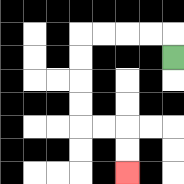{'start': '[7, 2]', 'end': '[5, 7]', 'path_directions': 'U,L,L,L,L,D,D,D,D,R,R,D,D', 'path_coordinates': '[[7, 2], [7, 1], [6, 1], [5, 1], [4, 1], [3, 1], [3, 2], [3, 3], [3, 4], [3, 5], [4, 5], [5, 5], [5, 6], [5, 7]]'}